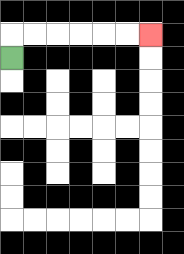{'start': '[0, 2]', 'end': '[6, 1]', 'path_directions': 'U,R,R,R,R,R,R', 'path_coordinates': '[[0, 2], [0, 1], [1, 1], [2, 1], [3, 1], [4, 1], [5, 1], [6, 1]]'}